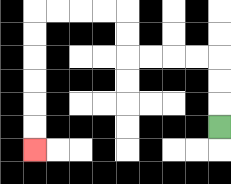{'start': '[9, 5]', 'end': '[1, 6]', 'path_directions': 'U,U,U,L,L,L,L,U,U,L,L,L,L,D,D,D,D,D,D', 'path_coordinates': '[[9, 5], [9, 4], [9, 3], [9, 2], [8, 2], [7, 2], [6, 2], [5, 2], [5, 1], [5, 0], [4, 0], [3, 0], [2, 0], [1, 0], [1, 1], [1, 2], [1, 3], [1, 4], [1, 5], [1, 6]]'}